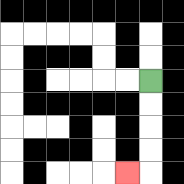{'start': '[6, 3]', 'end': '[5, 7]', 'path_directions': 'D,D,D,D,L', 'path_coordinates': '[[6, 3], [6, 4], [6, 5], [6, 6], [6, 7], [5, 7]]'}